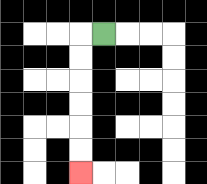{'start': '[4, 1]', 'end': '[3, 7]', 'path_directions': 'L,D,D,D,D,D,D', 'path_coordinates': '[[4, 1], [3, 1], [3, 2], [3, 3], [3, 4], [3, 5], [3, 6], [3, 7]]'}